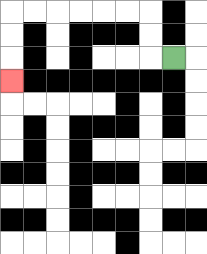{'start': '[7, 2]', 'end': '[0, 3]', 'path_directions': 'L,U,U,L,L,L,L,L,L,D,D,D', 'path_coordinates': '[[7, 2], [6, 2], [6, 1], [6, 0], [5, 0], [4, 0], [3, 0], [2, 0], [1, 0], [0, 0], [0, 1], [0, 2], [0, 3]]'}